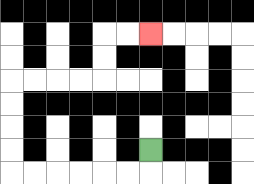{'start': '[6, 6]', 'end': '[6, 1]', 'path_directions': 'D,L,L,L,L,L,L,U,U,U,U,R,R,R,R,U,U,R,R', 'path_coordinates': '[[6, 6], [6, 7], [5, 7], [4, 7], [3, 7], [2, 7], [1, 7], [0, 7], [0, 6], [0, 5], [0, 4], [0, 3], [1, 3], [2, 3], [3, 3], [4, 3], [4, 2], [4, 1], [5, 1], [6, 1]]'}